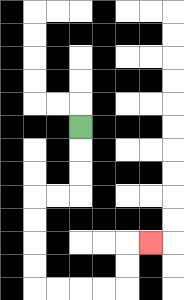{'start': '[3, 5]', 'end': '[6, 10]', 'path_directions': 'D,D,D,L,L,D,D,D,D,R,R,R,R,U,U,R', 'path_coordinates': '[[3, 5], [3, 6], [3, 7], [3, 8], [2, 8], [1, 8], [1, 9], [1, 10], [1, 11], [1, 12], [2, 12], [3, 12], [4, 12], [5, 12], [5, 11], [5, 10], [6, 10]]'}